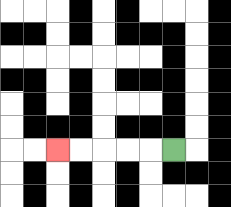{'start': '[7, 6]', 'end': '[2, 6]', 'path_directions': 'L,L,L,L,L', 'path_coordinates': '[[7, 6], [6, 6], [5, 6], [4, 6], [3, 6], [2, 6]]'}